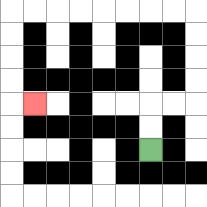{'start': '[6, 6]', 'end': '[1, 4]', 'path_directions': 'U,U,R,R,U,U,U,U,L,L,L,L,L,L,L,L,D,D,D,D,R', 'path_coordinates': '[[6, 6], [6, 5], [6, 4], [7, 4], [8, 4], [8, 3], [8, 2], [8, 1], [8, 0], [7, 0], [6, 0], [5, 0], [4, 0], [3, 0], [2, 0], [1, 0], [0, 0], [0, 1], [0, 2], [0, 3], [0, 4], [1, 4]]'}